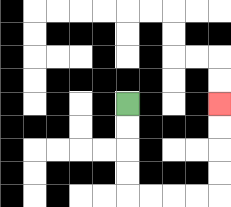{'start': '[5, 4]', 'end': '[9, 4]', 'path_directions': 'D,D,D,D,R,R,R,R,U,U,U,U', 'path_coordinates': '[[5, 4], [5, 5], [5, 6], [5, 7], [5, 8], [6, 8], [7, 8], [8, 8], [9, 8], [9, 7], [9, 6], [9, 5], [9, 4]]'}